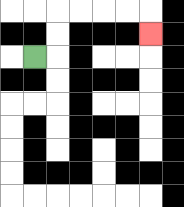{'start': '[1, 2]', 'end': '[6, 1]', 'path_directions': 'R,U,U,R,R,R,R,D', 'path_coordinates': '[[1, 2], [2, 2], [2, 1], [2, 0], [3, 0], [4, 0], [5, 0], [6, 0], [6, 1]]'}